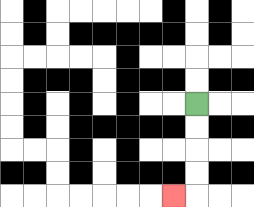{'start': '[8, 4]', 'end': '[7, 8]', 'path_directions': 'D,D,D,D,L', 'path_coordinates': '[[8, 4], [8, 5], [8, 6], [8, 7], [8, 8], [7, 8]]'}